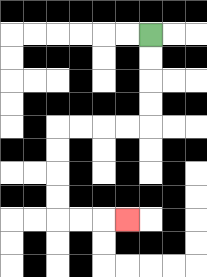{'start': '[6, 1]', 'end': '[5, 9]', 'path_directions': 'D,D,D,D,L,L,L,L,D,D,D,D,R,R,R', 'path_coordinates': '[[6, 1], [6, 2], [6, 3], [6, 4], [6, 5], [5, 5], [4, 5], [3, 5], [2, 5], [2, 6], [2, 7], [2, 8], [2, 9], [3, 9], [4, 9], [5, 9]]'}